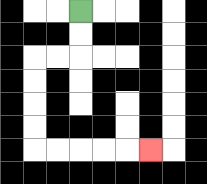{'start': '[3, 0]', 'end': '[6, 6]', 'path_directions': 'D,D,L,L,D,D,D,D,R,R,R,R,R', 'path_coordinates': '[[3, 0], [3, 1], [3, 2], [2, 2], [1, 2], [1, 3], [1, 4], [1, 5], [1, 6], [2, 6], [3, 6], [4, 6], [5, 6], [6, 6]]'}